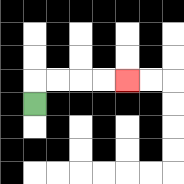{'start': '[1, 4]', 'end': '[5, 3]', 'path_directions': 'U,R,R,R,R', 'path_coordinates': '[[1, 4], [1, 3], [2, 3], [3, 3], [4, 3], [5, 3]]'}